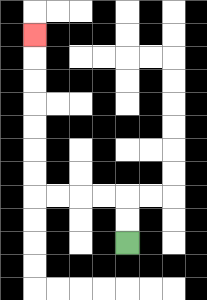{'start': '[5, 10]', 'end': '[1, 1]', 'path_directions': 'U,U,L,L,L,L,U,U,U,U,U,U,U', 'path_coordinates': '[[5, 10], [5, 9], [5, 8], [4, 8], [3, 8], [2, 8], [1, 8], [1, 7], [1, 6], [1, 5], [1, 4], [1, 3], [1, 2], [1, 1]]'}